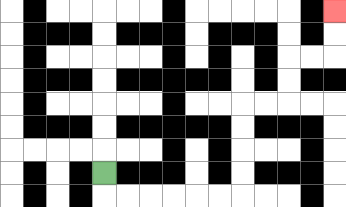{'start': '[4, 7]', 'end': '[14, 0]', 'path_directions': 'D,R,R,R,R,R,R,U,U,U,U,R,R,U,U,R,R,U,U', 'path_coordinates': '[[4, 7], [4, 8], [5, 8], [6, 8], [7, 8], [8, 8], [9, 8], [10, 8], [10, 7], [10, 6], [10, 5], [10, 4], [11, 4], [12, 4], [12, 3], [12, 2], [13, 2], [14, 2], [14, 1], [14, 0]]'}